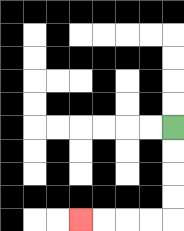{'start': '[7, 5]', 'end': '[3, 9]', 'path_directions': 'D,D,D,D,L,L,L,L', 'path_coordinates': '[[7, 5], [7, 6], [7, 7], [7, 8], [7, 9], [6, 9], [5, 9], [4, 9], [3, 9]]'}